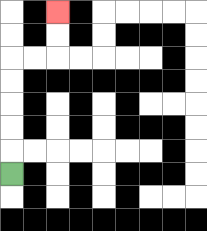{'start': '[0, 7]', 'end': '[2, 0]', 'path_directions': 'U,U,U,U,U,R,R,U,U', 'path_coordinates': '[[0, 7], [0, 6], [0, 5], [0, 4], [0, 3], [0, 2], [1, 2], [2, 2], [2, 1], [2, 0]]'}